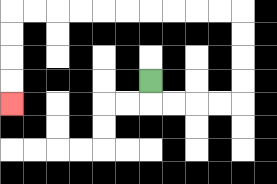{'start': '[6, 3]', 'end': '[0, 4]', 'path_directions': 'D,R,R,R,R,U,U,U,U,L,L,L,L,L,L,L,L,L,L,D,D,D,D', 'path_coordinates': '[[6, 3], [6, 4], [7, 4], [8, 4], [9, 4], [10, 4], [10, 3], [10, 2], [10, 1], [10, 0], [9, 0], [8, 0], [7, 0], [6, 0], [5, 0], [4, 0], [3, 0], [2, 0], [1, 0], [0, 0], [0, 1], [0, 2], [0, 3], [0, 4]]'}